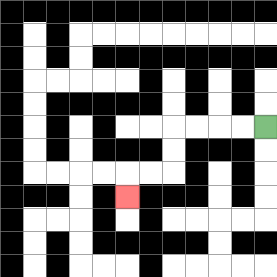{'start': '[11, 5]', 'end': '[5, 8]', 'path_directions': 'L,L,L,L,D,D,L,L,D', 'path_coordinates': '[[11, 5], [10, 5], [9, 5], [8, 5], [7, 5], [7, 6], [7, 7], [6, 7], [5, 7], [5, 8]]'}